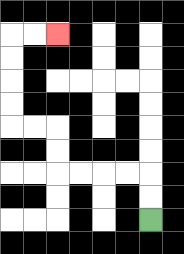{'start': '[6, 9]', 'end': '[2, 1]', 'path_directions': 'U,U,L,L,L,L,U,U,L,L,U,U,U,U,R,R', 'path_coordinates': '[[6, 9], [6, 8], [6, 7], [5, 7], [4, 7], [3, 7], [2, 7], [2, 6], [2, 5], [1, 5], [0, 5], [0, 4], [0, 3], [0, 2], [0, 1], [1, 1], [2, 1]]'}